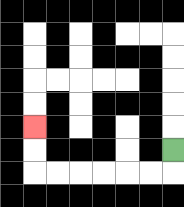{'start': '[7, 6]', 'end': '[1, 5]', 'path_directions': 'D,L,L,L,L,L,L,U,U', 'path_coordinates': '[[7, 6], [7, 7], [6, 7], [5, 7], [4, 7], [3, 7], [2, 7], [1, 7], [1, 6], [1, 5]]'}